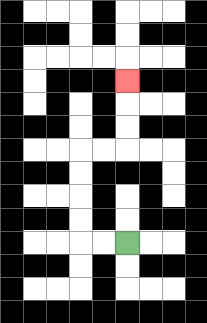{'start': '[5, 10]', 'end': '[5, 3]', 'path_directions': 'L,L,U,U,U,U,R,R,U,U,U', 'path_coordinates': '[[5, 10], [4, 10], [3, 10], [3, 9], [3, 8], [3, 7], [3, 6], [4, 6], [5, 6], [5, 5], [5, 4], [5, 3]]'}